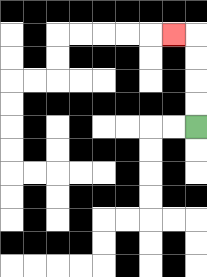{'start': '[8, 5]', 'end': '[7, 1]', 'path_directions': 'U,U,U,U,L', 'path_coordinates': '[[8, 5], [8, 4], [8, 3], [8, 2], [8, 1], [7, 1]]'}